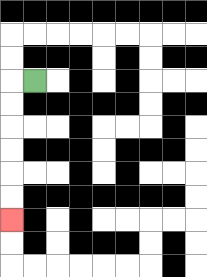{'start': '[1, 3]', 'end': '[0, 9]', 'path_directions': 'L,D,D,D,D,D,D', 'path_coordinates': '[[1, 3], [0, 3], [0, 4], [0, 5], [0, 6], [0, 7], [0, 8], [0, 9]]'}